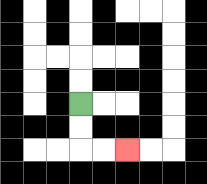{'start': '[3, 4]', 'end': '[5, 6]', 'path_directions': 'D,D,R,R', 'path_coordinates': '[[3, 4], [3, 5], [3, 6], [4, 6], [5, 6]]'}